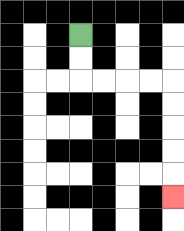{'start': '[3, 1]', 'end': '[7, 8]', 'path_directions': 'D,D,R,R,R,R,D,D,D,D,D', 'path_coordinates': '[[3, 1], [3, 2], [3, 3], [4, 3], [5, 3], [6, 3], [7, 3], [7, 4], [7, 5], [7, 6], [7, 7], [7, 8]]'}